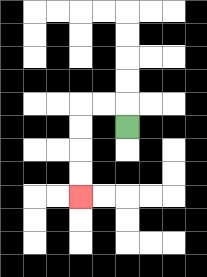{'start': '[5, 5]', 'end': '[3, 8]', 'path_directions': 'U,L,L,D,D,D,D', 'path_coordinates': '[[5, 5], [5, 4], [4, 4], [3, 4], [3, 5], [3, 6], [3, 7], [3, 8]]'}